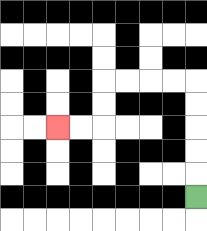{'start': '[8, 8]', 'end': '[2, 5]', 'path_directions': 'U,U,U,U,U,L,L,L,L,D,D,L,L', 'path_coordinates': '[[8, 8], [8, 7], [8, 6], [8, 5], [8, 4], [8, 3], [7, 3], [6, 3], [5, 3], [4, 3], [4, 4], [4, 5], [3, 5], [2, 5]]'}